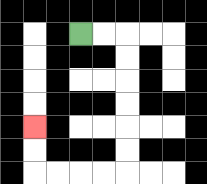{'start': '[3, 1]', 'end': '[1, 5]', 'path_directions': 'R,R,D,D,D,D,D,D,L,L,L,L,U,U', 'path_coordinates': '[[3, 1], [4, 1], [5, 1], [5, 2], [5, 3], [5, 4], [5, 5], [5, 6], [5, 7], [4, 7], [3, 7], [2, 7], [1, 7], [1, 6], [1, 5]]'}